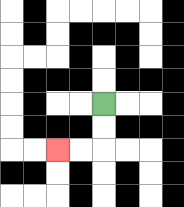{'start': '[4, 4]', 'end': '[2, 6]', 'path_directions': 'D,D,L,L', 'path_coordinates': '[[4, 4], [4, 5], [4, 6], [3, 6], [2, 6]]'}